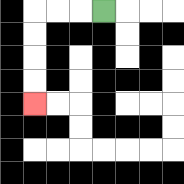{'start': '[4, 0]', 'end': '[1, 4]', 'path_directions': 'L,L,L,D,D,D,D', 'path_coordinates': '[[4, 0], [3, 0], [2, 0], [1, 0], [1, 1], [1, 2], [1, 3], [1, 4]]'}